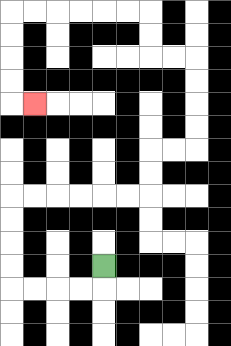{'start': '[4, 11]', 'end': '[1, 4]', 'path_directions': 'D,L,L,L,L,U,U,U,U,R,R,R,R,R,R,U,U,R,R,U,U,U,U,L,L,U,U,L,L,L,L,L,L,D,D,D,D,R', 'path_coordinates': '[[4, 11], [4, 12], [3, 12], [2, 12], [1, 12], [0, 12], [0, 11], [0, 10], [0, 9], [0, 8], [1, 8], [2, 8], [3, 8], [4, 8], [5, 8], [6, 8], [6, 7], [6, 6], [7, 6], [8, 6], [8, 5], [8, 4], [8, 3], [8, 2], [7, 2], [6, 2], [6, 1], [6, 0], [5, 0], [4, 0], [3, 0], [2, 0], [1, 0], [0, 0], [0, 1], [0, 2], [0, 3], [0, 4], [1, 4]]'}